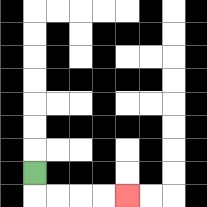{'start': '[1, 7]', 'end': '[5, 8]', 'path_directions': 'D,R,R,R,R', 'path_coordinates': '[[1, 7], [1, 8], [2, 8], [3, 8], [4, 8], [5, 8]]'}